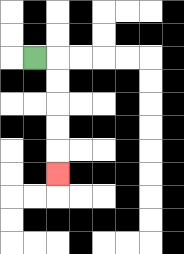{'start': '[1, 2]', 'end': '[2, 7]', 'path_directions': 'R,D,D,D,D,D', 'path_coordinates': '[[1, 2], [2, 2], [2, 3], [2, 4], [2, 5], [2, 6], [2, 7]]'}